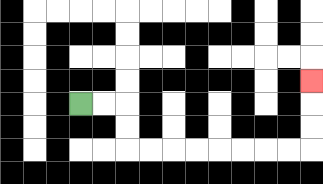{'start': '[3, 4]', 'end': '[13, 3]', 'path_directions': 'R,R,D,D,R,R,R,R,R,R,R,R,U,U,U', 'path_coordinates': '[[3, 4], [4, 4], [5, 4], [5, 5], [5, 6], [6, 6], [7, 6], [8, 6], [9, 6], [10, 6], [11, 6], [12, 6], [13, 6], [13, 5], [13, 4], [13, 3]]'}